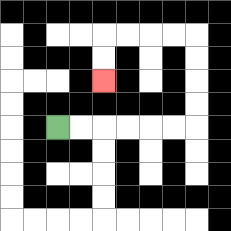{'start': '[2, 5]', 'end': '[4, 3]', 'path_directions': 'R,R,R,R,R,R,U,U,U,U,L,L,L,L,D,D', 'path_coordinates': '[[2, 5], [3, 5], [4, 5], [5, 5], [6, 5], [7, 5], [8, 5], [8, 4], [8, 3], [8, 2], [8, 1], [7, 1], [6, 1], [5, 1], [4, 1], [4, 2], [4, 3]]'}